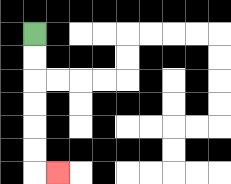{'start': '[1, 1]', 'end': '[2, 7]', 'path_directions': 'D,D,D,D,D,D,R', 'path_coordinates': '[[1, 1], [1, 2], [1, 3], [1, 4], [1, 5], [1, 6], [1, 7], [2, 7]]'}